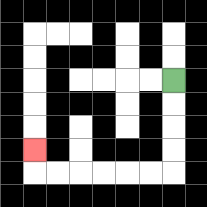{'start': '[7, 3]', 'end': '[1, 6]', 'path_directions': 'D,D,D,D,L,L,L,L,L,L,U', 'path_coordinates': '[[7, 3], [7, 4], [7, 5], [7, 6], [7, 7], [6, 7], [5, 7], [4, 7], [3, 7], [2, 7], [1, 7], [1, 6]]'}